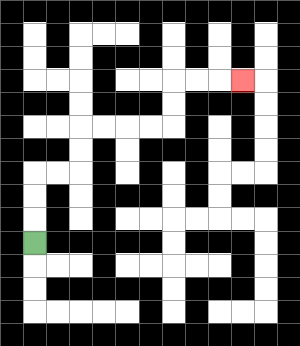{'start': '[1, 10]', 'end': '[10, 3]', 'path_directions': 'U,U,U,R,R,U,U,R,R,R,R,U,U,R,R,R', 'path_coordinates': '[[1, 10], [1, 9], [1, 8], [1, 7], [2, 7], [3, 7], [3, 6], [3, 5], [4, 5], [5, 5], [6, 5], [7, 5], [7, 4], [7, 3], [8, 3], [9, 3], [10, 3]]'}